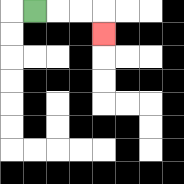{'start': '[1, 0]', 'end': '[4, 1]', 'path_directions': 'R,R,R,D', 'path_coordinates': '[[1, 0], [2, 0], [3, 0], [4, 0], [4, 1]]'}